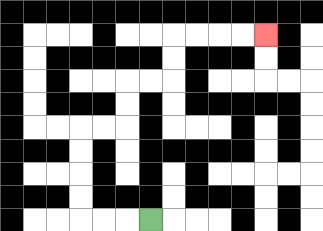{'start': '[6, 9]', 'end': '[11, 1]', 'path_directions': 'L,L,L,U,U,U,U,R,R,U,U,R,R,U,U,R,R,R,R', 'path_coordinates': '[[6, 9], [5, 9], [4, 9], [3, 9], [3, 8], [3, 7], [3, 6], [3, 5], [4, 5], [5, 5], [5, 4], [5, 3], [6, 3], [7, 3], [7, 2], [7, 1], [8, 1], [9, 1], [10, 1], [11, 1]]'}